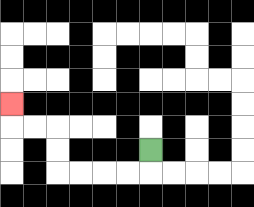{'start': '[6, 6]', 'end': '[0, 4]', 'path_directions': 'D,L,L,L,L,U,U,L,L,U', 'path_coordinates': '[[6, 6], [6, 7], [5, 7], [4, 7], [3, 7], [2, 7], [2, 6], [2, 5], [1, 5], [0, 5], [0, 4]]'}